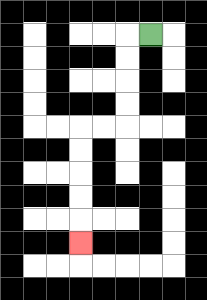{'start': '[6, 1]', 'end': '[3, 10]', 'path_directions': 'L,D,D,D,D,L,L,D,D,D,D,D', 'path_coordinates': '[[6, 1], [5, 1], [5, 2], [5, 3], [5, 4], [5, 5], [4, 5], [3, 5], [3, 6], [3, 7], [3, 8], [3, 9], [3, 10]]'}